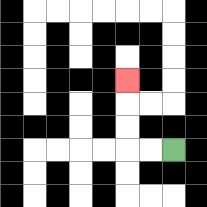{'start': '[7, 6]', 'end': '[5, 3]', 'path_directions': 'L,L,U,U,U', 'path_coordinates': '[[7, 6], [6, 6], [5, 6], [5, 5], [5, 4], [5, 3]]'}